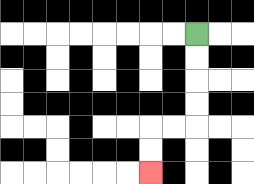{'start': '[8, 1]', 'end': '[6, 7]', 'path_directions': 'D,D,D,D,L,L,D,D', 'path_coordinates': '[[8, 1], [8, 2], [8, 3], [8, 4], [8, 5], [7, 5], [6, 5], [6, 6], [6, 7]]'}